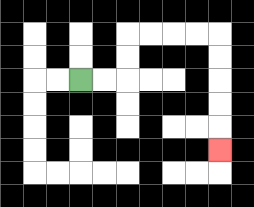{'start': '[3, 3]', 'end': '[9, 6]', 'path_directions': 'R,R,U,U,R,R,R,R,D,D,D,D,D', 'path_coordinates': '[[3, 3], [4, 3], [5, 3], [5, 2], [5, 1], [6, 1], [7, 1], [8, 1], [9, 1], [9, 2], [9, 3], [9, 4], [9, 5], [9, 6]]'}